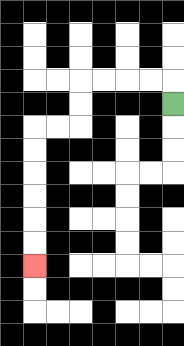{'start': '[7, 4]', 'end': '[1, 11]', 'path_directions': 'U,L,L,L,L,D,D,L,L,D,D,D,D,D,D', 'path_coordinates': '[[7, 4], [7, 3], [6, 3], [5, 3], [4, 3], [3, 3], [3, 4], [3, 5], [2, 5], [1, 5], [1, 6], [1, 7], [1, 8], [1, 9], [1, 10], [1, 11]]'}